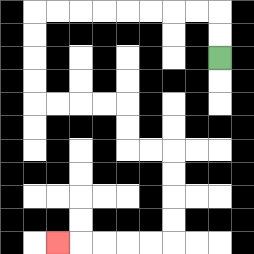{'start': '[9, 2]', 'end': '[2, 10]', 'path_directions': 'U,U,L,L,L,L,L,L,L,L,D,D,D,D,R,R,R,R,D,D,R,R,D,D,D,D,L,L,L,L,L', 'path_coordinates': '[[9, 2], [9, 1], [9, 0], [8, 0], [7, 0], [6, 0], [5, 0], [4, 0], [3, 0], [2, 0], [1, 0], [1, 1], [1, 2], [1, 3], [1, 4], [2, 4], [3, 4], [4, 4], [5, 4], [5, 5], [5, 6], [6, 6], [7, 6], [7, 7], [7, 8], [7, 9], [7, 10], [6, 10], [5, 10], [4, 10], [3, 10], [2, 10]]'}